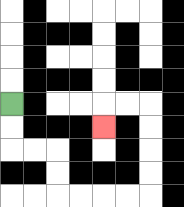{'start': '[0, 4]', 'end': '[4, 5]', 'path_directions': 'D,D,R,R,D,D,R,R,R,R,U,U,U,U,L,L,D', 'path_coordinates': '[[0, 4], [0, 5], [0, 6], [1, 6], [2, 6], [2, 7], [2, 8], [3, 8], [4, 8], [5, 8], [6, 8], [6, 7], [6, 6], [6, 5], [6, 4], [5, 4], [4, 4], [4, 5]]'}